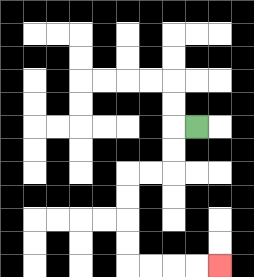{'start': '[8, 5]', 'end': '[9, 11]', 'path_directions': 'L,D,D,L,L,D,D,D,D,R,R,R,R', 'path_coordinates': '[[8, 5], [7, 5], [7, 6], [7, 7], [6, 7], [5, 7], [5, 8], [5, 9], [5, 10], [5, 11], [6, 11], [7, 11], [8, 11], [9, 11]]'}